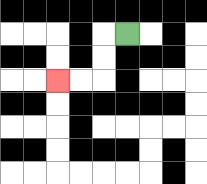{'start': '[5, 1]', 'end': '[2, 3]', 'path_directions': 'L,D,D,L,L', 'path_coordinates': '[[5, 1], [4, 1], [4, 2], [4, 3], [3, 3], [2, 3]]'}